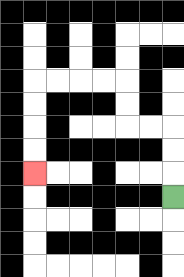{'start': '[7, 8]', 'end': '[1, 7]', 'path_directions': 'U,U,U,L,L,U,U,L,L,L,L,D,D,D,D', 'path_coordinates': '[[7, 8], [7, 7], [7, 6], [7, 5], [6, 5], [5, 5], [5, 4], [5, 3], [4, 3], [3, 3], [2, 3], [1, 3], [1, 4], [1, 5], [1, 6], [1, 7]]'}